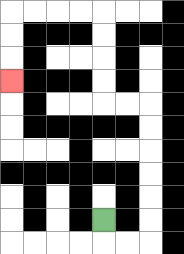{'start': '[4, 9]', 'end': '[0, 3]', 'path_directions': 'D,R,R,U,U,U,U,U,U,L,L,U,U,U,U,L,L,L,L,D,D,D', 'path_coordinates': '[[4, 9], [4, 10], [5, 10], [6, 10], [6, 9], [6, 8], [6, 7], [6, 6], [6, 5], [6, 4], [5, 4], [4, 4], [4, 3], [4, 2], [4, 1], [4, 0], [3, 0], [2, 0], [1, 0], [0, 0], [0, 1], [0, 2], [0, 3]]'}